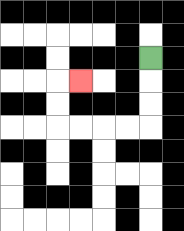{'start': '[6, 2]', 'end': '[3, 3]', 'path_directions': 'D,D,D,L,L,L,L,U,U,R', 'path_coordinates': '[[6, 2], [6, 3], [6, 4], [6, 5], [5, 5], [4, 5], [3, 5], [2, 5], [2, 4], [2, 3], [3, 3]]'}